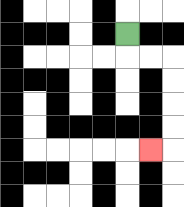{'start': '[5, 1]', 'end': '[6, 6]', 'path_directions': 'D,R,R,D,D,D,D,L', 'path_coordinates': '[[5, 1], [5, 2], [6, 2], [7, 2], [7, 3], [7, 4], [7, 5], [7, 6], [6, 6]]'}